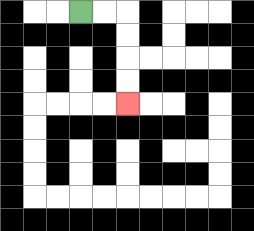{'start': '[3, 0]', 'end': '[5, 4]', 'path_directions': 'R,R,D,D,D,D', 'path_coordinates': '[[3, 0], [4, 0], [5, 0], [5, 1], [5, 2], [5, 3], [5, 4]]'}